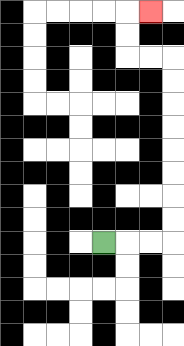{'start': '[4, 10]', 'end': '[6, 0]', 'path_directions': 'R,R,R,U,U,U,U,U,U,U,U,L,L,U,U,R', 'path_coordinates': '[[4, 10], [5, 10], [6, 10], [7, 10], [7, 9], [7, 8], [7, 7], [7, 6], [7, 5], [7, 4], [7, 3], [7, 2], [6, 2], [5, 2], [5, 1], [5, 0], [6, 0]]'}